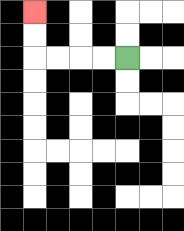{'start': '[5, 2]', 'end': '[1, 0]', 'path_directions': 'L,L,L,L,U,U', 'path_coordinates': '[[5, 2], [4, 2], [3, 2], [2, 2], [1, 2], [1, 1], [1, 0]]'}